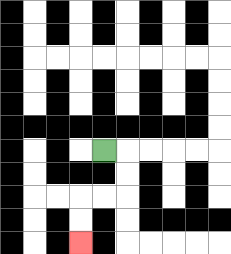{'start': '[4, 6]', 'end': '[3, 10]', 'path_directions': 'R,D,D,L,L,D,D', 'path_coordinates': '[[4, 6], [5, 6], [5, 7], [5, 8], [4, 8], [3, 8], [3, 9], [3, 10]]'}